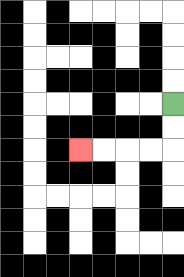{'start': '[7, 4]', 'end': '[3, 6]', 'path_directions': 'D,D,L,L,L,L', 'path_coordinates': '[[7, 4], [7, 5], [7, 6], [6, 6], [5, 6], [4, 6], [3, 6]]'}